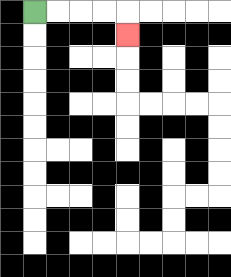{'start': '[1, 0]', 'end': '[5, 1]', 'path_directions': 'R,R,R,R,D', 'path_coordinates': '[[1, 0], [2, 0], [3, 0], [4, 0], [5, 0], [5, 1]]'}